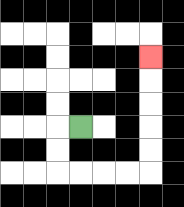{'start': '[3, 5]', 'end': '[6, 2]', 'path_directions': 'L,D,D,R,R,R,R,U,U,U,U,U', 'path_coordinates': '[[3, 5], [2, 5], [2, 6], [2, 7], [3, 7], [4, 7], [5, 7], [6, 7], [6, 6], [6, 5], [6, 4], [6, 3], [6, 2]]'}